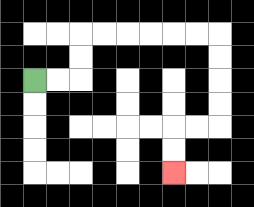{'start': '[1, 3]', 'end': '[7, 7]', 'path_directions': 'R,R,U,U,R,R,R,R,R,R,D,D,D,D,L,L,D,D', 'path_coordinates': '[[1, 3], [2, 3], [3, 3], [3, 2], [3, 1], [4, 1], [5, 1], [6, 1], [7, 1], [8, 1], [9, 1], [9, 2], [9, 3], [9, 4], [9, 5], [8, 5], [7, 5], [7, 6], [7, 7]]'}